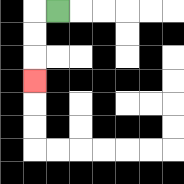{'start': '[2, 0]', 'end': '[1, 3]', 'path_directions': 'L,D,D,D', 'path_coordinates': '[[2, 0], [1, 0], [1, 1], [1, 2], [1, 3]]'}